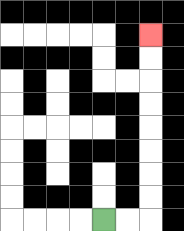{'start': '[4, 9]', 'end': '[6, 1]', 'path_directions': 'R,R,U,U,U,U,U,U,U,U', 'path_coordinates': '[[4, 9], [5, 9], [6, 9], [6, 8], [6, 7], [6, 6], [6, 5], [6, 4], [6, 3], [6, 2], [6, 1]]'}